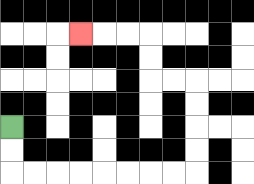{'start': '[0, 5]', 'end': '[3, 1]', 'path_directions': 'D,D,R,R,R,R,R,R,R,R,U,U,U,U,L,L,U,U,L,L,L', 'path_coordinates': '[[0, 5], [0, 6], [0, 7], [1, 7], [2, 7], [3, 7], [4, 7], [5, 7], [6, 7], [7, 7], [8, 7], [8, 6], [8, 5], [8, 4], [8, 3], [7, 3], [6, 3], [6, 2], [6, 1], [5, 1], [4, 1], [3, 1]]'}